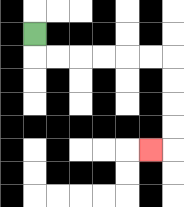{'start': '[1, 1]', 'end': '[6, 6]', 'path_directions': 'D,R,R,R,R,R,R,D,D,D,D,L', 'path_coordinates': '[[1, 1], [1, 2], [2, 2], [3, 2], [4, 2], [5, 2], [6, 2], [7, 2], [7, 3], [7, 4], [7, 5], [7, 6], [6, 6]]'}